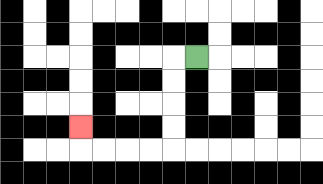{'start': '[8, 2]', 'end': '[3, 5]', 'path_directions': 'L,D,D,D,D,L,L,L,L,U', 'path_coordinates': '[[8, 2], [7, 2], [7, 3], [7, 4], [7, 5], [7, 6], [6, 6], [5, 6], [4, 6], [3, 6], [3, 5]]'}